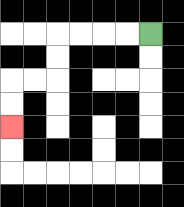{'start': '[6, 1]', 'end': '[0, 5]', 'path_directions': 'L,L,L,L,D,D,L,L,D,D', 'path_coordinates': '[[6, 1], [5, 1], [4, 1], [3, 1], [2, 1], [2, 2], [2, 3], [1, 3], [0, 3], [0, 4], [0, 5]]'}